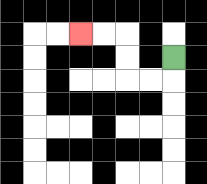{'start': '[7, 2]', 'end': '[3, 1]', 'path_directions': 'D,L,L,U,U,L,L', 'path_coordinates': '[[7, 2], [7, 3], [6, 3], [5, 3], [5, 2], [5, 1], [4, 1], [3, 1]]'}